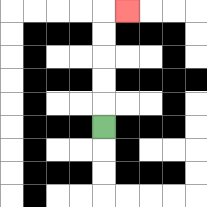{'start': '[4, 5]', 'end': '[5, 0]', 'path_directions': 'U,U,U,U,U,R', 'path_coordinates': '[[4, 5], [4, 4], [4, 3], [4, 2], [4, 1], [4, 0], [5, 0]]'}